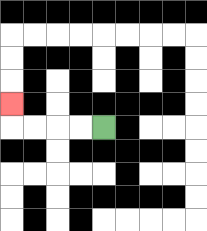{'start': '[4, 5]', 'end': '[0, 4]', 'path_directions': 'L,L,L,L,U', 'path_coordinates': '[[4, 5], [3, 5], [2, 5], [1, 5], [0, 5], [0, 4]]'}